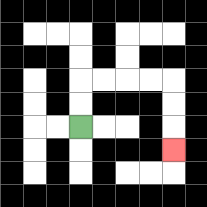{'start': '[3, 5]', 'end': '[7, 6]', 'path_directions': 'U,U,R,R,R,R,D,D,D', 'path_coordinates': '[[3, 5], [3, 4], [3, 3], [4, 3], [5, 3], [6, 3], [7, 3], [7, 4], [7, 5], [7, 6]]'}